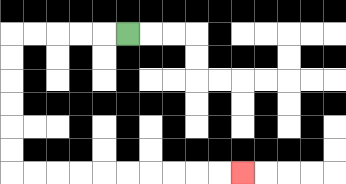{'start': '[5, 1]', 'end': '[10, 7]', 'path_directions': 'L,L,L,L,L,D,D,D,D,D,D,R,R,R,R,R,R,R,R,R,R', 'path_coordinates': '[[5, 1], [4, 1], [3, 1], [2, 1], [1, 1], [0, 1], [0, 2], [0, 3], [0, 4], [0, 5], [0, 6], [0, 7], [1, 7], [2, 7], [3, 7], [4, 7], [5, 7], [6, 7], [7, 7], [8, 7], [9, 7], [10, 7]]'}